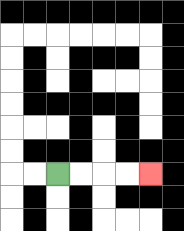{'start': '[2, 7]', 'end': '[6, 7]', 'path_directions': 'R,R,R,R', 'path_coordinates': '[[2, 7], [3, 7], [4, 7], [5, 7], [6, 7]]'}